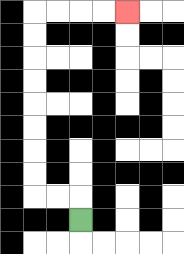{'start': '[3, 9]', 'end': '[5, 0]', 'path_directions': 'U,L,L,U,U,U,U,U,U,U,U,R,R,R,R', 'path_coordinates': '[[3, 9], [3, 8], [2, 8], [1, 8], [1, 7], [1, 6], [1, 5], [1, 4], [1, 3], [1, 2], [1, 1], [1, 0], [2, 0], [3, 0], [4, 0], [5, 0]]'}